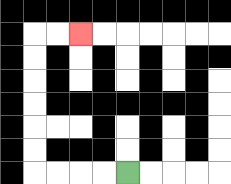{'start': '[5, 7]', 'end': '[3, 1]', 'path_directions': 'L,L,L,L,U,U,U,U,U,U,R,R', 'path_coordinates': '[[5, 7], [4, 7], [3, 7], [2, 7], [1, 7], [1, 6], [1, 5], [1, 4], [1, 3], [1, 2], [1, 1], [2, 1], [3, 1]]'}